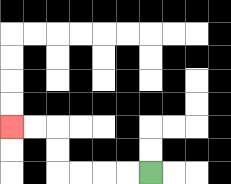{'start': '[6, 7]', 'end': '[0, 5]', 'path_directions': 'L,L,L,L,U,U,L,L', 'path_coordinates': '[[6, 7], [5, 7], [4, 7], [3, 7], [2, 7], [2, 6], [2, 5], [1, 5], [0, 5]]'}